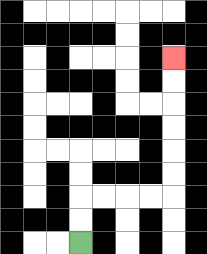{'start': '[3, 10]', 'end': '[7, 2]', 'path_directions': 'U,U,R,R,R,R,U,U,U,U,U,U', 'path_coordinates': '[[3, 10], [3, 9], [3, 8], [4, 8], [5, 8], [6, 8], [7, 8], [7, 7], [7, 6], [7, 5], [7, 4], [7, 3], [7, 2]]'}